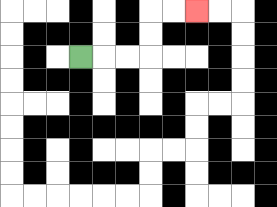{'start': '[3, 2]', 'end': '[8, 0]', 'path_directions': 'R,R,R,U,U,R,R', 'path_coordinates': '[[3, 2], [4, 2], [5, 2], [6, 2], [6, 1], [6, 0], [7, 0], [8, 0]]'}